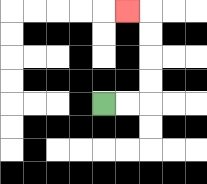{'start': '[4, 4]', 'end': '[5, 0]', 'path_directions': 'R,R,U,U,U,U,L', 'path_coordinates': '[[4, 4], [5, 4], [6, 4], [6, 3], [6, 2], [6, 1], [6, 0], [5, 0]]'}